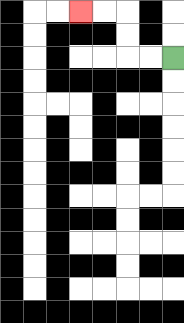{'start': '[7, 2]', 'end': '[3, 0]', 'path_directions': 'L,L,U,U,L,L', 'path_coordinates': '[[7, 2], [6, 2], [5, 2], [5, 1], [5, 0], [4, 0], [3, 0]]'}